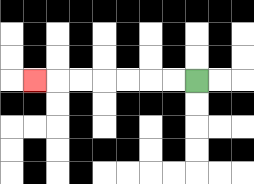{'start': '[8, 3]', 'end': '[1, 3]', 'path_directions': 'L,L,L,L,L,L,L', 'path_coordinates': '[[8, 3], [7, 3], [6, 3], [5, 3], [4, 3], [3, 3], [2, 3], [1, 3]]'}